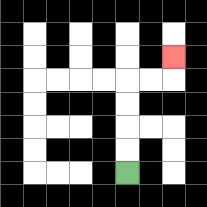{'start': '[5, 7]', 'end': '[7, 2]', 'path_directions': 'U,U,U,U,R,R,U', 'path_coordinates': '[[5, 7], [5, 6], [5, 5], [5, 4], [5, 3], [6, 3], [7, 3], [7, 2]]'}